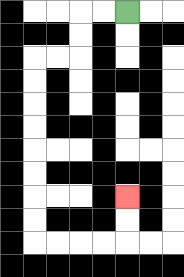{'start': '[5, 0]', 'end': '[5, 8]', 'path_directions': 'L,L,D,D,L,L,D,D,D,D,D,D,D,D,R,R,R,R,U,U', 'path_coordinates': '[[5, 0], [4, 0], [3, 0], [3, 1], [3, 2], [2, 2], [1, 2], [1, 3], [1, 4], [1, 5], [1, 6], [1, 7], [1, 8], [1, 9], [1, 10], [2, 10], [3, 10], [4, 10], [5, 10], [5, 9], [5, 8]]'}